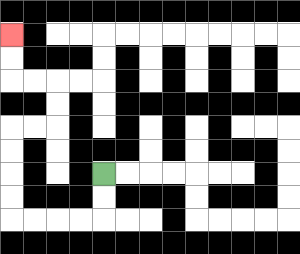{'start': '[4, 7]', 'end': '[0, 1]', 'path_directions': 'D,D,L,L,L,L,U,U,U,U,R,R,U,U,L,L,U,U', 'path_coordinates': '[[4, 7], [4, 8], [4, 9], [3, 9], [2, 9], [1, 9], [0, 9], [0, 8], [0, 7], [0, 6], [0, 5], [1, 5], [2, 5], [2, 4], [2, 3], [1, 3], [0, 3], [0, 2], [0, 1]]'}